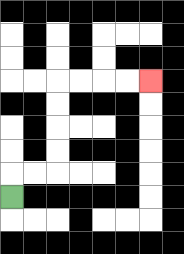{'start': '[0, 8]', 'end': '[6, 3]', 'path_directions': 'U,R,R,U,U,U,U,R,R,R,R', 'path_coordinates': '[[0, 8], [0, 7], [1, 7], [2, 7], [2, 6], [2, 5], [2, 4], [2, 3], [3, 3], [4, 3], [5, 3], [6, 3]]'}